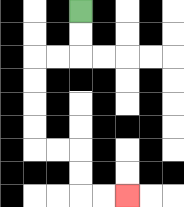{'start': '[3, 0]', 'end': '[5, 8]', 'path_directions': 'D,D,L,L,D,D,D,D,R,R,D,D,R,R', 'path_coordinates': '[[3, 0], [3, 1], [3, 2], [2, 2], [1, 2], [1, 3], [1, 4], [1, 5], [1, 6], [2, 6], [3, 6], [3, 7], [3, 8], [4, 8], [5, 8]]'}